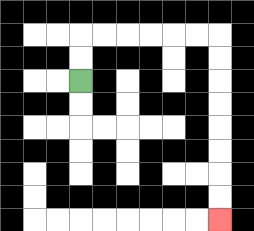{'start': '[3, 3]', 'end': '[9, 9]', 'path_directions': 'U,U,R,R,R,R,R,R,D,D,D,D,D,D,D,D', 'path_coordinates': '[[3, 3], [3, 2], [3, 1], [4, 1], [5, 1], [6, 1], [7, 1], [8, 1], [9, 1], [9, 2], [9, 3], [9, 4], [9, 5], [9, 6], [9, 7], [9, 8], [9, 9]]'}